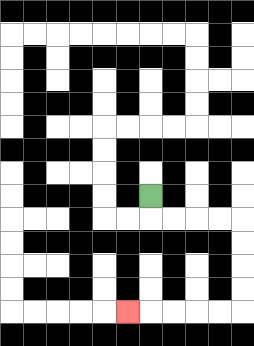{'start': '[6, 8]', 'end': '[5, 13]', 'path_directions': 'D,R,R,R,R,D,D,D,D,L,L,L,L,L', 'path_coordinates': '[[6, 8], [6, 9], [7, 9], [8, 9], [9, 9], [10, 9], [10, 10], [10, 11], [10, 12], [10, 13], [9, 13], [8, 13], [7, 13], [6, 13], [5, 13]]'}